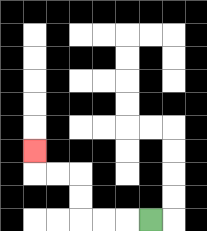{'start': '[6, 9]', 'end': '[1, 6]', 'path_directions': 'L,L,L,U,U,L,L,U', 'path_coordinates': '[[6, 9], [5, 9], [4, 9], [3, 9], [3, 8], [3, 7], [2, 7], [1, 7], [1, 6]]'}